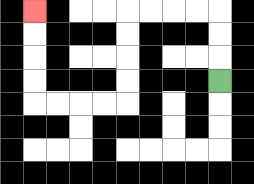{'start': '[9, 3]', 'end': '[1, 0]', 'path_directions': 'U,U,U,L,L,L,L,D,D,D,D,L,L,L,L,U,U,U,U', 'path_coordinates': '[[9, 3], [9, 2], [9, 1], [9, 0], [8, 0], [7, 0], [6, 0], [5, 0], [5, 1], [5, 2], [5, 3], [5, 4], [4, 4], [3, 4], [2, 4], [1, 4], [1, 3], [1, 2], [1, 1], [1, 0]]'}